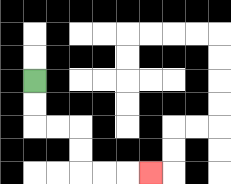{'start': '[1, 3]', 'end': '[6, 7]', 'path_directions': 'D,D,R,R,D,D,R,R,R', 'path_coordinates': '[[1, 3], [1, 4], [1, 5], [2, 5], [3, 5], [3, 6], [3, 7], [4, 7], [5, 7], [6, 7]]'}